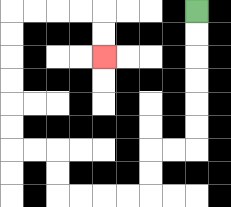{'start': '[8, 0]', 'end': '[4, 2]', 'path_directions': 'D,D,D,D,D,D,L,L,D,D,L,L,L,L,U,U,L,L,U,U,U,U,U,U,R,R,R,R,D,D', 'path_coordinates': '[[8, 0], [8, 1], [8, 2], [8, 3], [8, 4], [8, 5], [8, 6], [7, 6], [6, 6], [6, 7], [6, 8], [5, 8], [4, 8], [3, 8], [2, 8], [2, 7], [2, 6], [1, 6], [0, 6], [0, 5], [0, 4], [0, 3], [0, 2], [0, 1], [0, 0], [1, 0], [2, 0], [3, 0], [4, 0], [4, 1], [4, 2]]'}